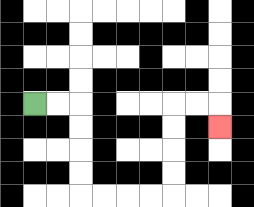{'start': '[1, 4]', 'end': '[9, 5]', 'path_directions': 'R,R,D,D,D,D,R,R,R,R,U,U,U,U,R,R,D', 'path_coordinates': '[[1, 4], [2, 4], [3, 4], [3, 5], [3, 6], [3, 7], [3, 8], [4, 8], [5, 8], [6, 8], [7, 8], [7, 7], [7, 6], [7, 5], [7, 4], [8, 4], [9, 4], [9, 5]]'}